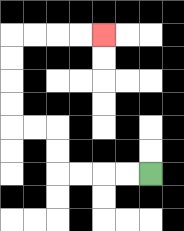{'start': '[6, 7]', 'end': '[4, 1]', 'path_directions': 'L,L,L,L,U,U,L,L,U,U,U,U,R,R,R,R', 'path_coordinates': '[[6, 7], [5, 7], [4, 7], [3, 7], [2, 7], [2, 6], [2, 5], [1, 5], [0, 5], [0, 4], [0, 3], [0, 2], [0, 1], [1, 1], [2, 1], [3, 1], [4, 1]]'}